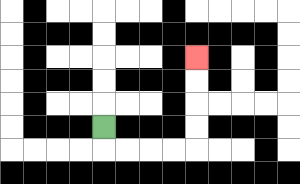{'start': '[4, 5]', 'end': '[8, 2]', 'path_directions': 'D,R,R,R,R,U,U,U,U', 'path_coordinates': '[[4, 5], [4, 6], [5, 6], [6, 6], [7, 6], [8, 6], [8, 5], [8, 4], [8, 3], [8, 2]]'}